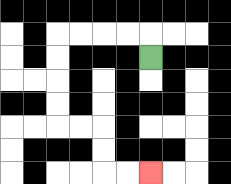{'start': '[6, 2]', 'end': '[6, 7]', 'path_directions': 'U,L,L,L,L,D,D,D,D,R,R,D,D,R,R', 'path_coordinates': '[[6, 2], [6, 1], [5, 1], [4, 1], [3, 1], [2, 1], [2, 2], [2, 3], [2, 4], [2, 5], [3, 5], [4, 5], [4, 6], [4, 7], [5, 7], [6, 7]]'}